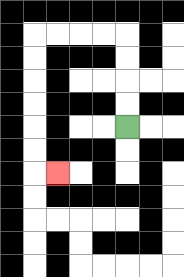{'start': '[5, 5]', 'end': '[2, 7]', 'path_directions': 'U,U,U,U,L,L,L,L,D,D,D,D,D,D,R', 'path_coordinates': '[[5, 5], [5, 4], [5, 3], [5, 2], [5, 1], [4, 1], [3, 1], [2, 1], [1, 1], [1, 2], [1, 3], [1, 4], [1, 5], [1, 6], [1, 7], [2, 7]]'}